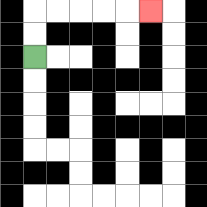{'start': '[1, 2]', 'end': '[6, 0]', 'path_directions': 'U,U,R,R,R,R,R', 'path_coordinates': '[[1, 2], [1, 1], [1, 0], [2, 0], [3, 0], [4, 0], [5, 0], [6, 0]]'}